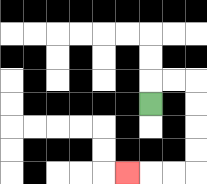{'start': '[6, 4]', 'end': '[5, 7]', 'path_directions': 'U,R,R,D,D,D,D,L,L,L', 'path_coordinates': '[[6, 4], [6, 3], [7, 3], [8, 3], [8, 4], [8, 5], [8, 6], [8, 7], [7, 7], [6, 7], [5, 7]]'}